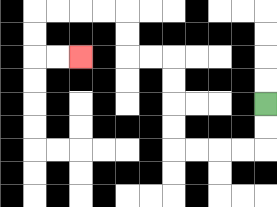{'start': '[11, 4]', 'end': '[3, 2]', 'path_directions': 'D,D,L,L,L,L,U,U,U,U,L,L,U,U,L,L,L,L,D,D,R,R', 'path_coordinates': '[[11, 4], [11, 5], [11, 6], [10, 6], [9, 6], [8, 6], [7, 6], [7, 5], [7, 4], [7, 3], [7, 2], [6, 2], [5, 2], [5, 1], [5, 0], [4, 0], [3, 0], [2, 0], [1, 0], [1, 1], [1, 2], [2, 2], [3, 2]]'}